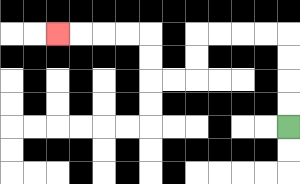{'start': '[12, 5]', 'end': '[2, 1]', 'path_directions': 'U,U,U,U,L,L,L,L,D,D,L,L,U,U,L,L,L,L', 'path_coordinates': '[[12, 5], [12, 4], [12, 3], [12, 2], [12, 1], [11, 1], [10, 1], [9, 1], [8, 1], [8, 2], [8, 3], [7, 3], [6, 3], [6, 2], [6, 1], [5, 1], [4, 1], [3, 1], [2, 1]]'}